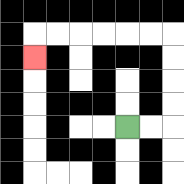{'start': '[5, 5]', 'end': '[1, 2]', 'path_directions': 'R,R,U,U,U,U,L,L,L,L,L,L,D', 'path_coordinates': '[[5, 5], [6, 5], [7, 5], [7, 4], [7, 3], [7, 2], [7, 1], [6, 1], [5, 1], [4, 1], [3, 1], [2, 1], [1, 1], [1, 2]]'}